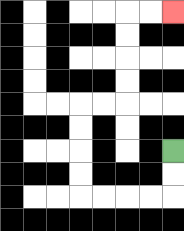{'start': '[7, 6]', 'end': '[7, 0]', 'path_directions': 'D,D,L,L,L,L,U,U,U,U,R,R,U,U,U,U,R,R', 'path_coordinates': '[[7, 6], [7, 7], [7, 8], [6, 8], [5, 8], [4, 8], [3, 8], [3, 7], [3, 6], [3, 5], [3, 4], [4, 4], [5, 4], [5, 3], [5, 2], [5, 1], [5, 0], [6, 0], [7, 0]]'}